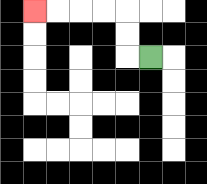{'start': '[6, 2]', 'end': '[1, 0]', 'path_directions': 'L,U,U,L,L,L,L', 'path_coordinates': '[[6, 2], [5, 2], [5, 1], [5, 0], [4, 0], [3, 0], [2, 0], [1, 0]]'}